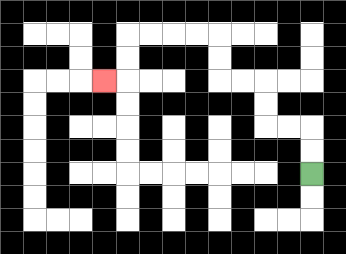{'start': '[13, 7]', 'end': '[4, 3]', 'path_directions': 'U,U,L,L,U,U,L,L,U,U,L,L,L,L,D,D,L', 'path_coordinates': '[[13, 7], [13, 6], [13, 5], [12, 5], [11, 5], [11, 4], [11, 3], [10, 3], [9, 3], [9, 2], [9, 1], [8, 1], [7, 1], [6, 1], [5, 1], [5, 2], [5, 3], [4, 3]]'}